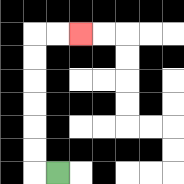{'start': '[2, 7]', 'end': '[3, 1]', 'path_directions': 'L,U,U,U,U,U,U,R,R', 'path_coordinates': '[[2, 7], [1, 7], [1, 6], [1, 5], [1, 4], [1, 3], [1, 2], [1, 1], [2, 1], [3, 1]]'}